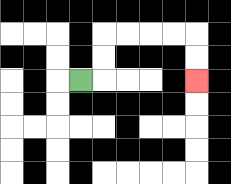{'start': '[3, 3]', 'end': '[8, 3]', 'path_directions': 'R,U,U,R,R,R,R,D,D', 'path_coordinates': '[[3, 3], [4, 3], [4, 2], [4, 1], [5, 1], [6, 1], [7, 1], [8, 1], [8, 2], [8, 3]]'}